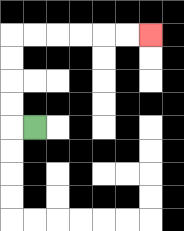{'start': '[1, 5]', 'end': '[6, 1]', 'path_directions': 'L,U,U,U,U,R,R,R,R,R,R', 'path_coordinates': '[[1, 5], [0, 5], [0, 4], [0, 3], [0, 2], [0, 1], [1, 1], [2, 1], [3, 1], [4, 1], [5, 1], [6, 1]]'}